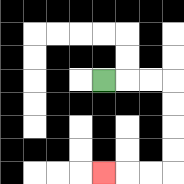{'start': '[4, 3]', 'end': '[4, 7]', 'path_directions': 'R,R,R,D,D,D,D,L,L,L', 'path_coordinates': '[[4, 3], [5, 3], [6, 3], [7, 3], [7, 4], [7, 5], [7, 6], [7, 7], [6, 7], [5, 7], [4, 7]]'}